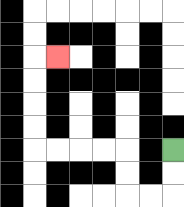{'start': '[7, 6]', 'end': '[2, 2]', 'path_directions': 'D,D,L,L,U,U,L,L,L,L,U,U,U,U,R', 'path_coordinates': '[[7, 6], [7, 7], [7, 8], [6, 8], [5, 8], [5, 7], [5, 6], [4, 6], [3, 6], [2, 6], [1, 6], [1, 5], [1, 4], [1, 3], [1, 2], [2, 2]]'}